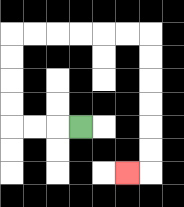{'start': '[3, 5]', 'end': '[5, 7]', 'path_directions': 'L,L,L,U,U,U,U,R,R,R,R,R,R,D,D,D,D,D,D,L', 'path_coordinates': '[[3, 5], [2, 5], [1, 5], [0, 5], [0, 4], [0, 3], [0, 2], [0, 1], [1, 1], [2, 1], [3, 1], [4, 1], [5, 1], [6, 1], [6, 2], [6, 3], [6, 4], [6, 5], [6, 6], [6, 7], [5, 7]]'}